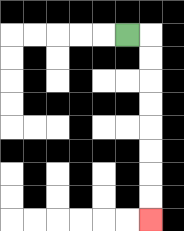{'start': '[5, 1]', 'end': '[6, 9]', 'path_directions': 'R,D,D,D,D,D,D,D,D', 'path_coordinates': '[[5, 1], [6, 1], [6, 2], [6, 3], [6, 4], [6, 5], [6, 6], [6, 7], [6, 8], [6, 9]]'}